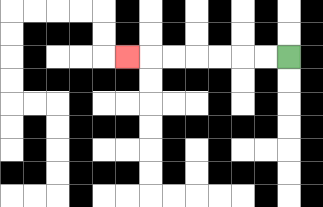{'start': '[12, 2]', 'end': '[5, 2]', 'path_directions': 'L,L,L,L,L,L,L', 'path_coordinates': '[[12, 2], [11, 2], [10, 2], [9, 2], [8, 2], [7, 2], [6, 2], [5, 2]]'}